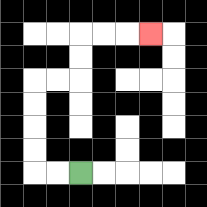{'start': '[3, 7]', 'end': '[6, 1]', 'path_directions': 'L,L,U,U,U,U,R,R,U,U,R,R,R', 'path_coordinates': '[[3, 7], [2, 7], [1, 7], [1, 6], [1, 5], [1, 4], [1, 3], [2, 3], [3, 3], [3, 2], [3, 1], [4, 1], [5, 1], [6, 1]]'}